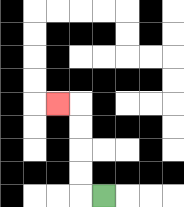{'start': '[4, 8]', 'end': '[2, 4]', 'path_directions': 'L,U,U,U,U,L', 'path_coordinates': '[[4, 8], [3, 8], [3, 7], [3, 6], [3, 5], [3, 4], [2, 4]]'}